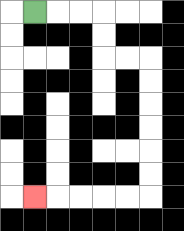{'start': '[1, 0]', 'end': '[1, 8]', 'path_directions': 'R,R,R,D,D,R,R,D,D,D,D,D,D,L,L,L,L,L', 'path_coordinates': '[[1, 0], [2, 0], [3, 0], [4, 0], [4, 1], [4, 2], [5, 2], [6, 2], [6, 3], [6, 4], [6, 5], [6, 6], [6, 7], [6, 8], [5, 8], [4, 8], [3, 8], [2, 8], [1, 8]]'}